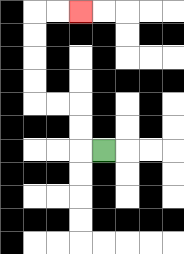{'start': '[4, 6]', 'end': '[3, 0]', 'path_directions': 'L,U,U,L,L,U,U,U,U,R,R', 'path_coordinates': '[[4, 6], [3, 6], [3, 5], [3, 4], [2, 4], [1, 4], [1, 3], [1, 2], [1, 1], [1, 0], [2, 0], [3, 0]]'}